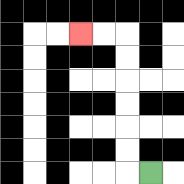{'start': '[6, 7]', 'end': '[3, 1]', 'path_directions': 'L,U,U,U,U,U,U,L,L', 'path_coordinates': '[[6, 7], [5, 7], [5, 6], [5, 5], [5, 4], [5, 3], [5, 2], [5, 1], [4, 1], [3, 1]]'}